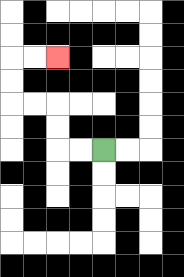{'start': '[4, 6]', 'end': '[2, 2]', 'path_directions': 'L,L,U,U,L,L,U,U,R,R', 'path_coordinates': '[[4, 6], [3, 6], [2, 6], [2, 5], [2, 4], [1, 4], [0, 4], [0, 3], [0, 2], [1, 2], [2, 2]]'}